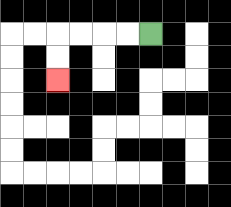{'start': '[6, 1]', 'end': '[2, 3]', 'path_directions': 'L,L,L,L,D,D', 'path_coordinates': '[[6, 1], [5, 1], [4, 1], [3, 1], [2, 1], [2, 2], [2, 3]]'}